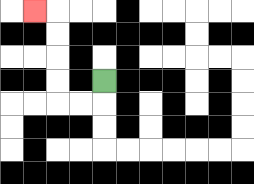{'start': '[4, 3]', 'end': '[1, 0]', 'path_directions': 'D,L,L,U,U,U,U,L', 'path_coordinates': '[[4, 3], [4, 4], [3, 4], [2, 4], [2, 3], [2, 2], [2, 1], [2, 0], [1, 0]]'}